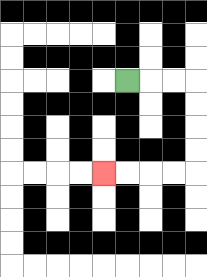{'start': '[5, 3]', 'end': '[4, 7]', 'path_directions': 'R,R,R,D,D,D,D,L,L,L,L', 'path_coordinates': '[[5, 3], [6, 3], [7, 3], [8, 3], [8, 4], [8, 5], [8, 6], [8, 7], [7, 7], [6, 7], [5, 7], [4, 7]]'}